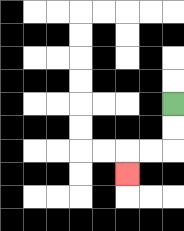{'start': '[7, 4]', 'end': '[5, 7]', 'path_directions': 'D,D,L,L,D', 'path_coordinates': '[[7, 4], [7, 5], [7, 6], [6, 6], [5, 6], [5, 7]]'}